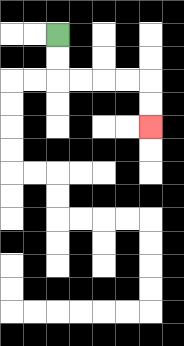{'start': '[2, 1]', 'end': '[6, 5]', 'path_directions': 'D,D,R,R,R,R,D,D', 'path_coordinates': '[[2, 1], [2, 2], [2, 3], [3, 3], [4, 3], [5, 3], [6, 3], [6, 4], [6, 5]]'}